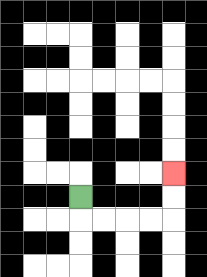{'start': '[3, 8]', 'end': '[7, 7]', 'path_directions': 'D,R,R,R,R,U,U', 'path_coordinates': '[[3, 8], [3, 9], [4, 9], [5, 9], [6, 9], [7, 9], [7, 8], [7, 7]]'}